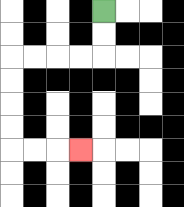{'start': '[4, 0]', 'end': '[3, 6]', 'path_directions': 'D,D,L,L,L,L,D,D,D,D,R,R,R', 'path_coordinates': '[[4, 0], [4, 1], [4, 2], [3, 2], [2, 2], [1, 2], [0, 2], [0, 3], [0, 4], [0, 5], [0, 6], [1, 6], [2, 6], [3, 6]]'}